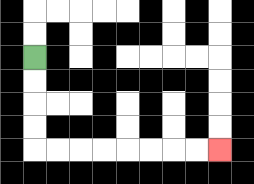{'start': '[1, 2]', 'end': '[9, 6]', 'path_directions': 'D,D,D,D,R,R,R,R,R,R,R,R', 'path_coordinates': '[[1, 2], [1, 3], [1, 4], [1, 5], [1, 6], [2, 6], [3, 6], [4, 6], [5, 6], [6, 6], [7, 6], [8, 6], [9, 6]]'}